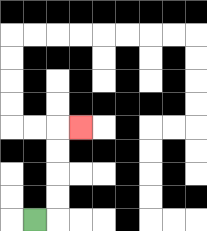{'start': '[1, 9]', 'end': '[3, 5]', 'path_directions': 'R,U,U,U,U,R', 'path_coordinates': '[[1, 9], [2, 9], [2, 8], [2, 7], [2, 6], [2, 5], [3, 5]]'}